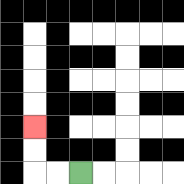{'start': '[3, 7]', 'end': '[1, 5]', 'path_directions': 'L,L,U,U', 'path_coordinates': '[[3, 7], [2, 7], [1, 7], [1, 6], [1, 5]]'}